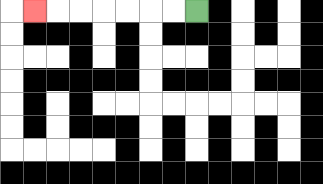{'start': '[8, 0]', 'end': '[1, 0]', 'path_directions': 'L,L,L,L,L,L,L', 'path_coordinates': '[[8, 0], [7, 0], [6, 0], [5, 0], [4, 0], [3, 0], [2, 0], [1, 0]]'}